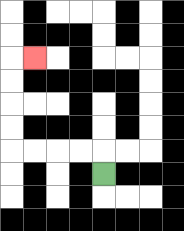{'start': '[4, 7]', 'end': '[1, 2]', 'path_directions': 'U,L,L,L,L,U,U,U,U,R', 'path_coordinates': '[[4, 7], [4, 6], [3, 6], [2, 6], [1, 6], [0, 6], [0, 5], [0, 4], [0, 3], [0, 2], [1, 2]]'}